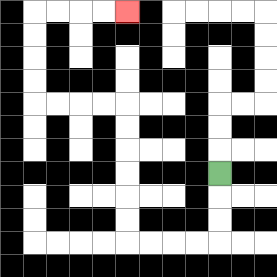{'start': '[9, 7]', 'end': '[5, 0]', 'path_directions': 'D,D,D,L,L,L,L,U,U,U,U,U,U,L,L,L,L,U,U,U,U,R,R,R,R', 'path_coordinates': '[[9, 7], [9, 8], [9, 9], [9, 10], [8, 10], [7, 10], [6, 10], [5, 10], [5, 9], [5, 8], [5, 7], [5, 6], [5, 5], [5, 4], [4, 4], [3, 4], [2, 4], [1, 4], [1, 3], [1, 2], [1, 1], [1, 0], [2, 0], [3, 0], [4, 0], [5, 0]]'}